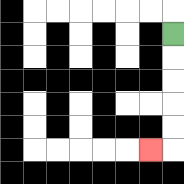{'start': '[7, 1]', 'end': '[6, 6]', 'path_directions': 'D,D,D,D,D,L', 'path_coordinates': '[[7, 1], [7, 2], [7, 3], [7, 4], [7, 5], [7, 6], [6, 6]]'}